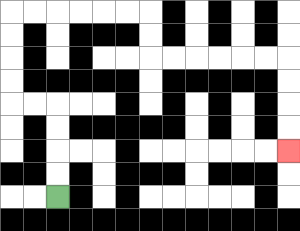{'start': '[2, 8]', 'end': '[12, 6]', 'path_directions': 'U,U,U,U,L,L,U,U,U,U,R,R,R,R,R,R,D,D,R,R,R,R,R,R,D,D,D,D', 'path_coordinates': '[[2, 8], [2, 7], [2, 6], [2, 5], [2, 4], [1, 4], [0, 4], [0, 3], [0, 2], [0, 1], [0, 0], [1, 0], [2, 0], [3, 0], [4, 0], [5, 0], [6, 0], [6, 1], [6, 2], [7, 2], [8, 2], [9, 2], [10, 2], [11, 2], [12, 2], [12, 3], [12, 4], [12, 5], [12, 6]]'}